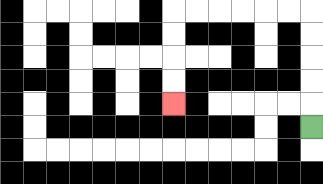{'start': '[13, 5]', 'end': '[7, 4]', 'path_directions': 'U,U,U,U,U,L,L,L,L,L,L,D,D,D,D', 'path_coordinates': '[[13, 5], [13, 4], [13, 3], [13, 2], [13, 1], [13, 0], [12, 0], [11, 0], [10, 0], [9, 0], [8, 0], [7, 0], [7, 1], [7, 2], [7, 3], [7, 4]]'}